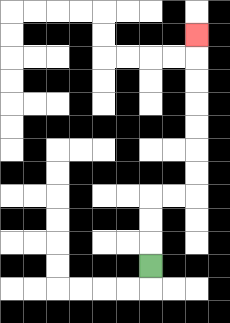{'start': '[6, 11]', 'end': '[8, 1]', 'path_directions': 'U,U,U,R,R,U,U,U,U,U,U,U', 'path_coordinates': '[[6, 11], [6, 10], [6, 9], [6, 8], [7, 8], [8, 8], [8, 7], [8, 6], [8, 5], [8, 4], [8, 3], [8, 2], [8, 1]]'}